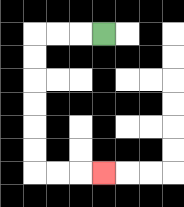{'start': '[4, 1]', 'end': '[4, 7]', 'path_directions': 'L,L,L,D,D,D,D,D,D,R,R,R', 'path_coordinates': '[[4, 1], [3, 1], [2, 1], [1, 1], [1, 2], [1, 3], [1, 4], [1, 5], [1, 6], [1, 7], [2, 7], [3, 7], [4, 7]]'}